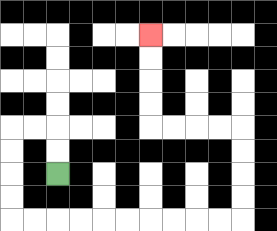{'start': '[2, 7]', 'end': '[6, 1]', 'path_directions': 'U,U,L,L,D,D,D,D,R,R,R,R,R,R,R,R,R,R,U,U,U,U,L,L,L,L,U,U,U,U', 'path_coordinates': '[[2, 7], [2, 6], [2, 5], [1, 5], [0, 5], [0, 6], [0, 7], [0, 8], [0, 9], [1, 9], [2, 9], [3, 9], [4, 9], [5, 9], [6, 9], [7, 9], [8, 9], [9, 9], [10, 9], [10, 8], [10, 7], [10, 6], [10, 5], [9, 5], [8, 5], [7, 5], [6, 5], [6, 4], [6, 3], [6, 2], [6, 1]]'}